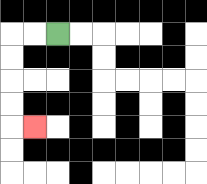{'start': '[2, 1]', 'end': '[1, 5]', 'path_directions': 'L,L,D,D,D,D,R', 'path_coordinates': '[[2, 1], [1, 1], [0, 1], [0, 2], [0, 3], [0, 4], [0, 5], [1, 5]]'}